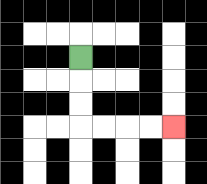{'start': '[3, 2]', 'end': '[7, 5]', 'path_directions': 'D,D,D,R,R,R,R', 'path_coordinates': '[[3, 2], [3, 3], [3, 4], [3, 5], [4, 5], [5, 5], [6, 5], [7, 5]]'}